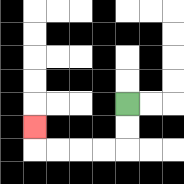{'start': '[5, 4]', 'end': '[1, 5]', 'path_directions': 'D,D,L,L,L,L,U', 'path_coordinates': '[[5, 4], [5, 5], [5, 6], [4, 6], [3, 6], [2, 6], [1, 6], [1, 5]]'}